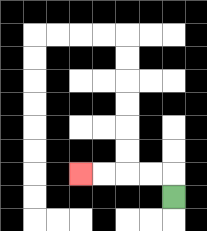{'start': '[7, 8]', 'end': '[3, 7]', 'path_directions': 'U,L,L,L,L', 'path_coordinates': '[[7, 8], [7, 7], [6, 7], [5, 7], [4, 7], [3, 7]]'}